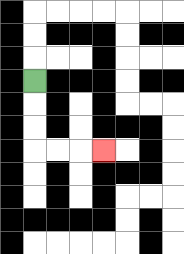{'start': '[1, 3]', 'end': '[4, 6]', 'path_directions': 'D,D,D,R,R,R', 'path_coordinates': '[[1, 3], [1, 4], [1, 5], [1, 6], [2, 6], [3, 6], [4, 6]]'}